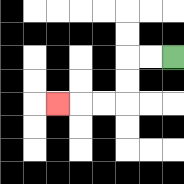{'start': '[7, 2]', 'end': '[2, 4]', 'path_directions': 'L,L,D,D,L,L,L', 'path_coordinates': '[[7, 2], [6, 2], [5, 2], [5, 3], [5, 4], [4, 4], [3, 4], [2, 4]]'}